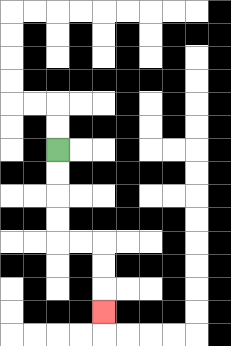{'start': '[2, 6]', 'end': '[4, 13]', 'path_directions': 'D,D,D,D,R,R,D,D,D', 'path_coordinates': '[[2, 6], [2, 7], [2, 8], [2, 9], [2, 10], [3, 10], [4, 10], [4, 11], [4, 12], [4, 13]]'}